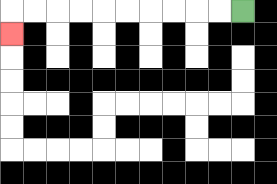{'start': '[10, 0]', 'end': '[0, 1]', 'path_directions': 'L,L,L,L,L,L,L,L,L,L,D', 'path_coordinates': '[[10, 0], [9, 0], [8, 0], [7, 0], [6, 0], [5, 0], [4, 0], [3, 0], [2, 0], [1, 0], [0, 0], [0, 1]]'}